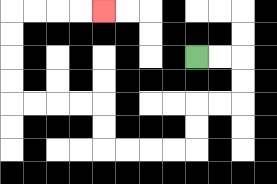{'start': '[8, 2]', 'end': '[4, 0]', 'path_directions': 'R,R,D,D,L,L,D,D,L,L,L,L,U,U,L,L,L,L,U,U,U,U,R,R,R,R', 'path_coordinates': '[[8, 2], [9, 2], [10, 2], [10, 3], [10, 4], [9, 4], [8, 4], [8, 5], [8, 6], [7, 6], [6, 6], [5, 6], [4, 6], [4, 5], [4, 4], [3, 4], [2, 4], [1, 4], [0, 4], [0, 3], [0, 2], [0, 1], [0, 0], [1, 0], [2, 0], [3, 0], [4, 0]]'}